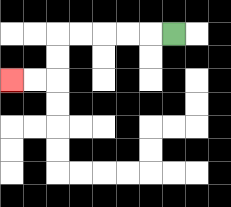{'start': '[7, 1]', 'end': '[0, 3]', 'path_directions': 'L,L,L,L,L,D,D,L,L', 'path_coordinates': '[[7, 1], [6, 1], [5, 1], [4, 1], [3, 1], [2, 1], [2, 2], [2, 3], [1, 3], [0, 3]]'}